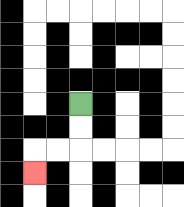{'start': '[3, 4]', 'end': '[1, 7]', 'path_directions': 'D,D,L,L,D', 'path_coordinates': '[[3, 4], [3, 5], [3, 6], [2, 6], [1, 6], [1, 7]]'}